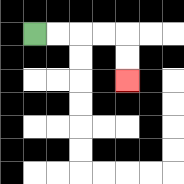{'start': '[1, 1]', 'end': '[5, 3]', 'path_directions': 'R,R,R,R,D,D', 'path_coordinates': '[[1, 1], [2, 1], [3, 1], [4, 1], [5, 1], [5, 2], [5, 3]]'}